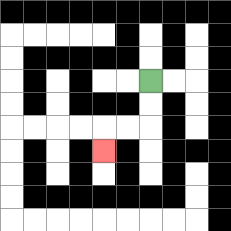{'start': '[6, 3]', 'end': '[4, 6]', 'path_directions': 'D,D,L,L,D', 'path_coordinates': '[[6, 3], [6, 4], [6, 5], [5, 5], [4, 5], [4, 6]]'}